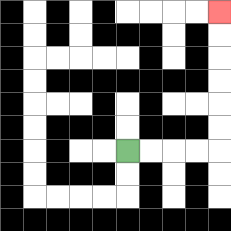{'start': '[5, 6]', 'end': '[9, 0]', 'path_directions': 'R,R,R,R,U,U,U,U,U,U', 'path_coordinates': '[[5, 6], [6, 6], [7, 6], [8, 6], [9, 6], [9, 5], [9, 4], [9, 3], [9, 2], [9, 1], [9, 0]]'}